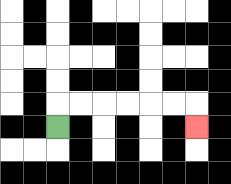{'start': '[2, 5]', 'end': '[8, 5]', 'path_directions': 'U,R,R,R,R,R,R,D', 'path_coordinates': '[[2, 5], [2, 4], [3, 4], [4, 4], [5, 4], [6, 4], [7, 4], [8, 4], [8, 5]]'}